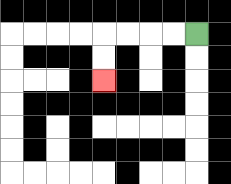{'start': '[8, 1]', 'end': '[4, 3]', 'path_directions': 'L,L,L,L,D,D', 'path_coordinates': '[[8, 1], [7, 1], [6, 1], [5, 1], [4, 1], [4, 2], [4, 3]]'}